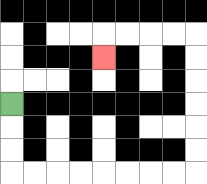{'start': '[0, 4]', 'end': '[4, 2]', 'path_directions': 'D,D,D,R,R,R,R,R,R,R,R,U,U,U,U,U,U,L,L,L,L,D', 'path_coordinates': '[[0, 4], [0, 5], [0, 6], [0, 7], [1, 7], [2, 7], [3, 7], [4, 7], [5, 7], [6, 7], [7, 7], [8, 7], [8, 6], [8, 5], [8, 4], [8, 3], [8, 2], [8, 1], [7, 1], [6, 1], [5, 1], [4, 1], [4, 2]]'}